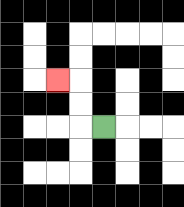{'start': '[4, 5]', 'end': '[2, 3]', 'path_directions': 'L,U,U,L', 'path_coordinates': '[[4, 5], [3, 5], [3, 4], [3, 3], [2, 3]]'}